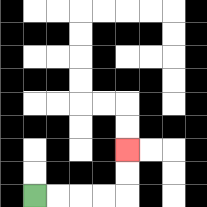{'start': '[1, 8]', 'end': '[5, 6]', 'path_directions': 'R,R,R,R,U,U', 'path_coordinates': '[[1, 8], [2, 8], [3, 8], [4, 8], [5, 8], [5, 7], [5, 6]]'}